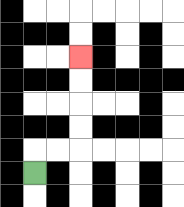{'start': '[1, 7]', 'end': '[3, 2]', 'path_directions': 'U,R,R,U,U,U,U', 'path_coordinates': '[[1, 7], [1, 6], [2, 6], [3, 6], [3, 5], [3, 4], [3, 3], [3, 2]]'}